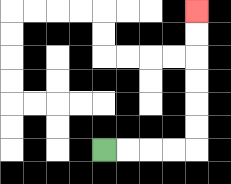{'start': '[4, 6]', 'end': '[8, 0]', 'path_directions': 'R,R,R,R,U,U,U,U,U,U', 'path_coordinates': '[[4, 6], [5, 6], [6, 6], [7, 6], [8, 6], [8, 5], [8, 4], [8, 3], [8, 2], [8, 1], [8, 0]]'}